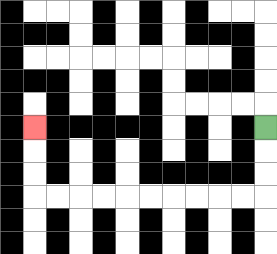{'start': '[11, 5]', 'end': '[1, 5]', 'path_directions': 'D,D,D,L,L,L,L,L,L,L,L,L,L,U,U,U', 'path_coordinates': '[[11, 5], [11, 6], [11, 7], [11, 8], [10, 8], [9, 8], [8, 8], [7, 8], [6, 8], [5, 8], [4, 8], [3, 8], [2, 8], [1, 8], [1, 7], [1, 6], [1, 5]]'}